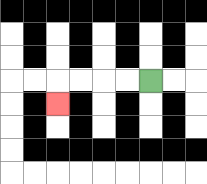{'start': '[6, 3]', 'end': '[2, 4]', 'path_directions': 'L,L,L,L,D', 'path_coordinates': '[[6, 3], [5, 3], [4, 3], [3, 3], [2, 3], [2, 4]]'}